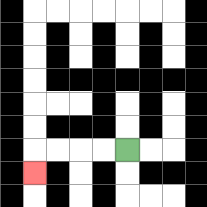{'start': '[5, 6]', 'end': '[1, 7]', 'path_directions': 'L,L,L,L,D', 'path_coordinates': '[[5, 6], [4, 6], [3, 6], [2, 6], [1, 6], [1, 7]]'}